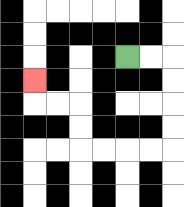{'start': '[5, 2]', 'end': '[1, 3]', 'path_directions': 'R,R,D,D,D,D,L,L,L,L,U,U,L,L,U', 'path_coordinates': '[[5, 2], [6, 2], [7, 2], [7, 3], [7, 4], [7, 5], [7, 6], [6, 6], [5, 6], [4, 6], [3, 6], [3, 5], [3, 4], [2, 4], [1, 4], [1, 3]]'}